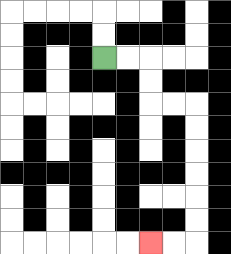{'start': '[4, 2]', 'end': '[6, 10]', 'path_directions': 'R,R,D,D,R,R,D,D,D,D,D,D,L,L', 'path_coordinates': '[[4, 2], [5, 2], [6, 2], [6, 3], [6, 4], [7, 4], [8, 4], [8, 5], [8, 6], [8, 7], [8, 8], [8, 9], [8, 10], [7, 10], [6, 10]]'}